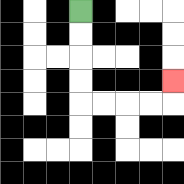{'start': '[3, 0]', 'end': '[7, 3]', 'path_directions': 'D,D,D,D,R,R,R,R,U', 'path_coordinates': '[[3, 0], [3, 1], [3, 2], [3, 3], [3, 4], [4, 4], [5, 4], [6, 4], [7, 4], [7, 3]]'}